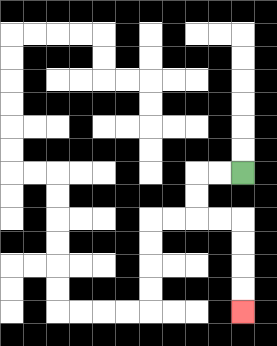{'start': '[10, 7]', 'end': '[10, 13]', 'path_directions': 'L,L,D,D,R,R,D,D,D,D', 'path_coordinates': '[[10, 7], [9, 7], [8, 7], [8, 8], [8, 9], [9, 9], [10, 9], [10, 10], [10, 11], [10, 12], [10, 13]]'}